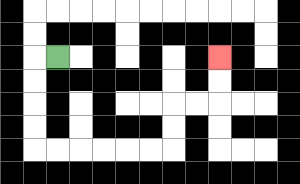{'start': '[2, 2]', 'end': '[9, 2]', 'path_directions': 'L,D,D,D,D,R,R,R,R,R,R,U,U,R,R,U,U', 'path_coordinates': '[[2, 2], [1, 2], [1, 3], [1, 4], [1, 5], [1, 6], [2, 6], [3, 6], [4, 6], [5, 6], [6, 6], [7, 6], [7, 5], [7, 4], [8, 4], [9, 4], [9, 3], [9, 2]]'}